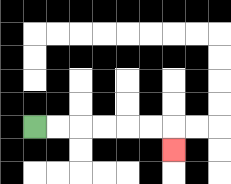{'start': '[1, 5]', 'end': '[7, 6]', 'path_directions': 'R,R,R,R,R,R,D', 'path_coordinates': '[[1, 5], [2, 5], [3, 5], [4, 5], [5, 5], [6, 5], [7, 5], [7, 6]]'}